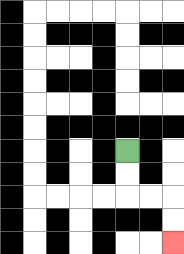{'start': '[5, 6]', 'end': '[7, 10]', 'path_directions': 'D,D,R,R,D,D', 'path_coordinates': '[[5, 6], [5, 7], [5, 8], [6, 8], [7, 8], [7, 9], [7, 10]]'}